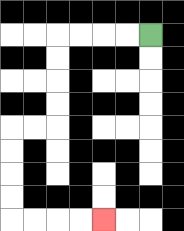{'start': '[6, 1]', 'end': '[4, 9]', 'path_directions': 'L,L,L,L,D,D,D,D,L,L,D,D,D,D,R,R,R,R', 'path_coordinates': '[[6, 1], [5, 1], [4, 1], [3, 1], [2, 1], [2, 2], [2, 3], [2, 4], [2, 5], [1, 5], [0, 5], [0, 6], [0, 7], [0, 8], [0, 9], [1, 9], [2, 9], [3, 9], [4, 9]]'}